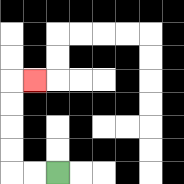{'start': '[2, 7]', 'end': '[1, 3]', 'path_directions': 'L,L,U,U,U,U,R', 'path_coordinates': '[[2, 7], [1, 7], [0, 7], [0, 6], [0, 5], [0, 4], [0, 3], [1, 3]]'}